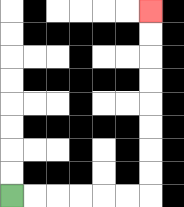{'start': '[0, 8]', 'end': '[6, 0]', 'path_directions': 'R,R,R,R,R,R,U,U,U,U,U,U,U,U', 'path_coordinates': '[[0, 8], [1, 8], [2, 8], [3, 8], [4, 8], [5, 8], [6, 8], [6, 7], [6, 6], [6, 5], [6, 4], [6, 3], [6, 2], [6, 1], [6, 0]]'}